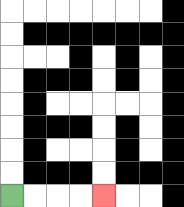{'start': '[0, 8]', 'end': '[4, 8]', 'path_directions': 'R,R,R,R', 'path_coordinates': '[[0, 8], [1, 8], [2, 8], [3, 8], [4, 8]]'}